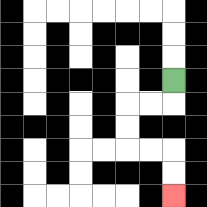{'start': '[7, 3]', 'end': '[7, 8]', 'path_directions': 'D,L,L,D,D,R,R,D,D', 'path_coordinates': '[[7, 3], [7, 4], [6, 4], [5, 4], [5, 5], [5, 6], [6, 6], [7, 6], [7, 7], [7, 8]]'}